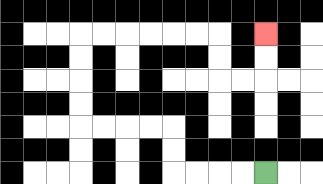{'start': '[11, 7]', 'end': '[11, 1]', 'path_directions': 'L,L,L,L,U,U,L,L,L,L,U,U,U,U,R,R,R,R,R,R,D,D,R,R,U,U', 'path_coordinates': '[[11, 7], [10, 7], [9, 7], [8, 7], [7, 7], [7, 6], [7, 5], [6, 5], [5, 5], [4, 5], [3, 5], [3, 4], [3, 3], [3, 2], [3, 1], [4, 1], [5, 1], [6, 1], [7, 1], [8, 1], [9, 1], [9, 2], [9, 3], [10, 3], [11, 3], [11, 2], [11, 1]]'}